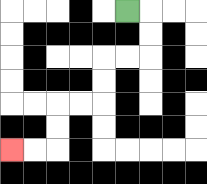{'start': '[5, 0]', 'end': '[0, 6]', 'path_directions': 'R,D,D,L,L,D,D,L,L,D,D,L,L', 'path_coordinates': '[[5, 0], [6, 0], [6, 1], [6, 2], [5, 2], [4, 2], [4, 3], [4, 4], [3, 4], [2, 4], [2, 5], [2, 6], [1, 6], [0, 6]]'}